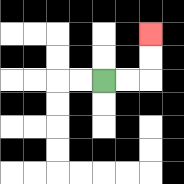{'start': '[4, 3]', 'end': '[6, 1]', 'path_directions': 'R,R,U,U', 'path_coordinates': '[[4, 3], [5, 3], [6, 3], [6, 2], [6, 1]]'}